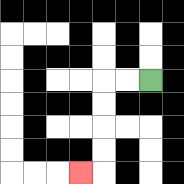{'start': '[6, 3]', 'end': '[3, 7]', 'path_directions': 'L,L,D,D,D,D,L', 'path_coordinates': '[[6, 3], [5, 3], [4, 3], [4, 4], [4, 5], [4, 6], [4, 7], [3, 7]]'}